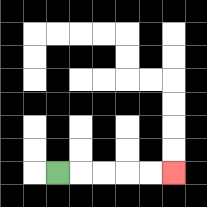{'start': '[2, 7]', 'end': '[7, 7]', 'path_directions': 'R,R,R,R,R', 'path_coordinates': '[[2, 7], [3, 7], [4, 7], [5, 7], [6, 7], [7, 7]]'}